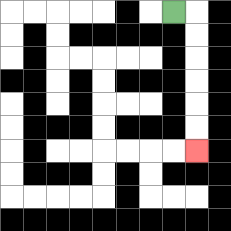{'start': '[7, 0]', 'end': '[8, 6]', 'path_directions': 'R,D,D,D,D,D,D', 'path_coordinates': '[[7, 0], [8, 0], [8, 1], [8, 2], [8, 3], [8, 4], [8, 5], [8, 6]]'}